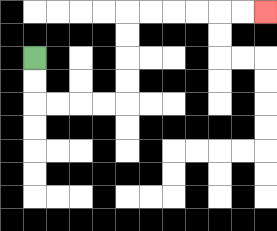{'start': '[1, 2]', 'end': '[11, 0]', 'path_directions': 'D,D,R,R,R,R,U,U,U,U,R,R,R,R,R,R', 'path_coordinates': '[[1, 2], [1, 3], [1, 4], [2, 4], [3, 4], [4, 4], [5, 4], [5, 3], [5, 2], [5, 1], [5, 0], [6, 0], [7, 0], [8, 0], [9, 0], [10, 0], [11, 0]]'}